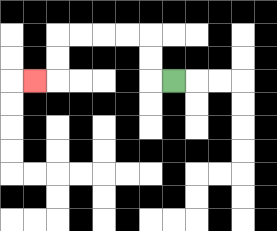{'start': '[7, 3]', 'end': '[1, 3]', 'path_directions': 'L,U,U,L,L,L,L,D,D,L', 'path_coordinates': '[[7, 3], [6, 3], [6, 2], [6, 1], [5, 1], [4, 1], [3, 1], [2, 1], [2, 2], [2, 3], [1, 3]]'}